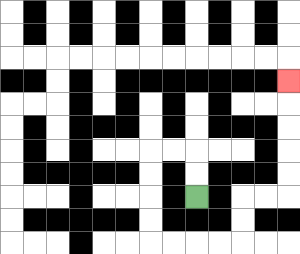{'start': '[8, 8]', 'end': '[12, 3]', 'path_directions': 'U,U,L,L,D,D,D,D,R,R,R,R,U,U,R,R,U,U,U,U,U', 'path_coordinates': '[[8, 8], [8, 7], [8, 6], [7, 6], [6, 6], [6, 7], [6, 8], [6, 9], [6, 10], [7, 10], [8, 10], [9, 10], [10, 10], [10, 9], [10, 8], [11, 8], [12, 8], [12, 7], [12, 6], [12, 5], [12, 4], [12, 3]]'}